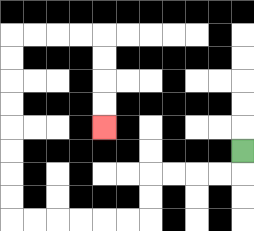{'start': '[10, 6]', 'end': '[4, 5]', 'path_directions': 'D,L,L,L,L,D,D,L,L,L,L,L,L,U,U,U,U,U,U,U,U,R,R,R,R,D,D,D,D', 'path_coordinates': '[[10, 6], [10, 7], [9, 7], [8, 7], [7, 7], [6, 7], [6, 8], [6, 9], [5, 9], [4, 9], [3, 9], [2, 9], [1, 9], [0, 9], [0, 8], [0, 7], [0, 6], [0, 5], [0, 4], [0, 3], [0, 2], [0, 1], [1, 1], [2, 1], [3, 1], [4, 1], [4, 2], [4, 3], [4, 4], [4, 5]]'}